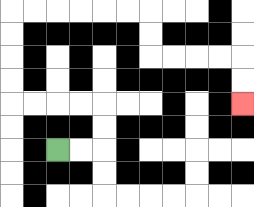{'start': '[2, 6]', 'end': '[10, 4]', 'path_directions': 'R,R,U,U,L,L,L,L,U,U,U,U,R,R,R,R,R,R,D,D,R,R,R,R,D,D', 'path_coordinates': '[[2, 6], [3, 6], [4, 6], [4, 5], [4, 4], [3, 4], [2, 4], [1, 4], [0, 4], [0, 3], [0, 2], [0, 1], [0, 0], [1, 0], [2, 0], [3, 0], [4, 0], [5, 0], [6, 0], [6, 1], [6, 2], [7, 2], [8, 2], [9, 2], [10, 2], [10, 3], [10, 4]]'}